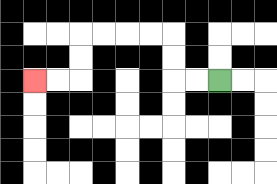{'start': '[9, 3]', 'end': '[1, 3]', 'path_directions': 'L,L,U,U,L,L,L,L,D,D,L,L', 'path_coordinates': '[[9, 3], [8, 3], [7, 3], [7, 2], [7, 1], [6, 1], [5, 1], [4, 1], [3, 1], [3, 2], [3, 3], [2, 3], [1, 3]]'}